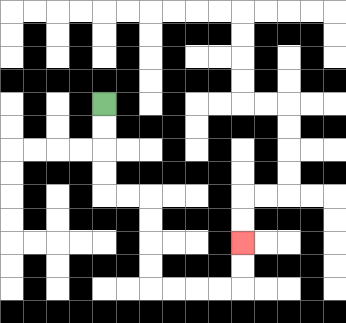{'start': '[4, 4]', 'end': '[10, 10]', 'path_directions': 'D,D,D,D,R,R,D,D,D,D,R,R,R,R,U,U', 'path_coordinates': '[[4, 4], [4, 5], [4, 6], [4, 7], [4, 8], [5, 8], [6, 8], [6, 9], [6, 10], [6, 11], [6, 12], [7, 12], [8, 12], [9, 12], [10, 12], [10, 11], [10, 10]]'}